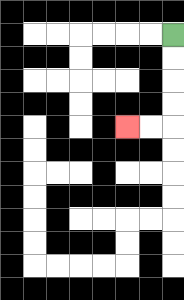{'start': '[7, 1]', 'end': '[5, 5]', 'path_directions': 'D,D,D,D,L,L', 'path_coordinates': '[[7, 1], [7, 2], [7, 3], [7, 4], [7, 5], [6, 5], [5, 5]]'}